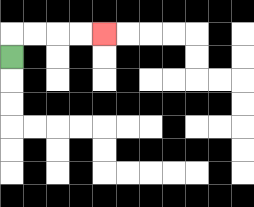{'start': '[0, 2]', 'end': '[4, 1]', 'path_directions': 'U,R,R,R,R', 'path_coordinates': '[[0, 2], [0, 1], [1, 1], [2, 1], [3, 1], [4, 1]]'}